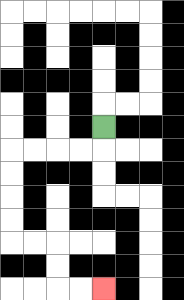{'start': '[4, 5]', 'end': '[4, 12]', 'path_directions': 'D,L,L,L,L,D,D,D,D,R,R,D,D,R,R', 'path_coordinates': '[[4, 5], [4, 6], [3, 6], [2, 6], [1, 6], [0, 6], [0, 7], [0, 8], [0, 9], [0, 10], [1, 10], [2, 10], [2, 11], [2, 12], [3, 12], [4, 12]]'}